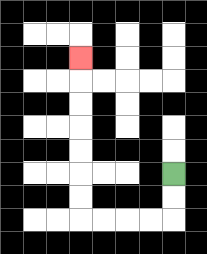{'start': '[7, 7]', 'end': '[3, 2]', 'path_directions': 'D,D,L,L,L,L,U,U,U,U,U,U,U', 'path_coordinates': '[[7, 7], [7, 8], [7, 9], [6, 9], [5, 9], [4, 9], [3, 9], [3, 8], [3, 7], [3, 6], [3, 5], [3, 4], [3, 3], [3, 2]]'}